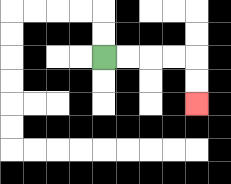{'start': '[4, 2]', 'end': '[8, 4]', 'path_directions': 'R,R,R,R,D,D', 'path_coordinates': '[[4, 2], [5, 2], [6, 2], [7, 2], [8, 2], [8, 3], [8, 4]]'}